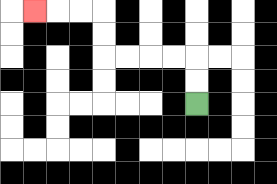{'start': '[8, 4]', 'end': '[1, 0]', 'path_directions': 'U,U,L,L,L,L,U,U,L,L,L', 'path_coordinates': '[[8, 4], [8, 3], [8, 2], [7, 2], [6, 2], [5, 2], [4, 2], [4, 1], [4, 0], [3, 0], [2, 0], [1, 0]]'}